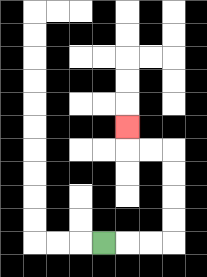{'start': '[4, 10]', 'end': '[5, 5]', 'path_directions': 'R,R,R,U,U,U,U,L,L,U', 'path_coordinates': '[[4, 10], [5, 10], [6, 10], [7, 10], [7, 9], [7, 8], [7, 7], [7, 6], [6, 6], [5, 6], [5, 5]]'}